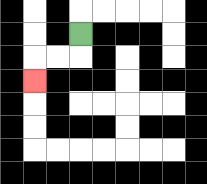{'start': '[3, 1]', 'end': '[1, 3]', 'path_directions': 'D,L,L,D', 'path_coordinates': '[[3, 1], [3, 2], [2, 2], [1, 2], [1, 3]]'}